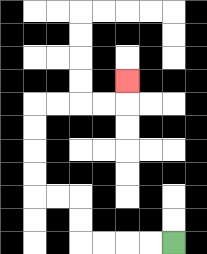{'start': '[7, 10]', 'end': '[5, 3]', 'path_directions': 'L,L,L,L,U,U,L,L,U,U,U,U,R,R,R,R,U', 'path_coordinates': '[[7, 10], [6, 10], [5, 10], [4, 10], [3, 10], [3, 9], [3, 8], [2, 8], [1, 8], [1, 7], [1, 6], [1, 5], [1, 4], [2, 4], [3, 4], [4, 4], [5, 4], [5, 3]]'}